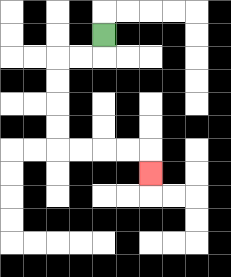{'start': '[4, 1]', 'end': '[6, 7]', 'path_directions': 'D,L,L,D,D,D,D,R,R,R,R,D', 'path_coordinates': '[[4, 1], [4, 2], [3, 2], [2, 2], [2, 3], [2, 4], [2, 5], [2, 6], [3, 6], [4, 6], [5, 6], [6, 6], [6, 7]]'}